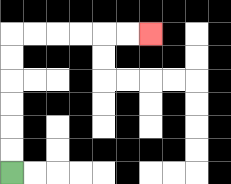{'start': '[0, 7]', 'end': '[6, 1]', 'path_directions': 'U,U,U,U,U,U,R,R,R,R,R,R', 'path_coordinates': '[[0, 7], [0, 6], [0, 5], [0, 4], [0, 3], [0, 2], [0, 1], [1, 1], [2, 1], [3, 1], [4, 1], [5, 1], [6, 1]]'}